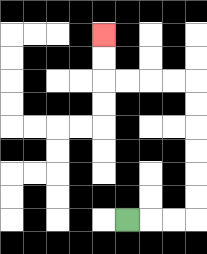{'start': '[5, 9]', 'end': '[4, 1]', 'path_directions': 'R,R,R,U,U,U,U,U,U,L,L,L,L,U,U', 'path_coordinates': '[[5, 9], [6, 9], [7, 9], [8, 9], [8, 8], [8, 7], [8, 6], [8, 5], [8, 4], [8, 3], [7, 3], [6, 3], [5, 3], [4, 3], [4, 2], [4, 1]]'}